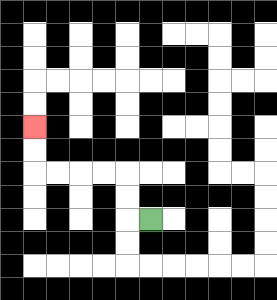{'start': '[6, 9]', 'end': '[1, 5]', 'path_directions': 'L,U,U,L,L,L,L,U,U', 'path_coordinates': '[[6, 9], [5, 9], [5, 8], [5, 7], [4, 7], [3, 7], [2, 7], [1, 7], [1, 6], [1, 5]]'}